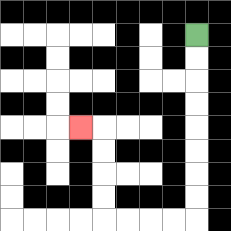{'start': '[8, 1]', 'end': '[3, 5]', 'path_directions': 'D,D,D,D,D,D,D,D,L,L,L,L,U,U,U,U,L', 'path_coordinates': '[[8, 1], [8, 2], [8, 3], [8, 4], [8, 5], [8, 6], [8, 7], [8, 8], [8, 9], [7, 9], [6, 9], [5, 9], [4, 9], [4, 8], [4, 7], [4, 6], [4, 5], [3, 5]]'}